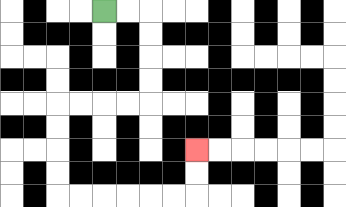{'start': '[4, 0]', 'end': '[8, 6]', 'path_directions': 'R,R,D,D,D,D,L,L,L,L,D,D,D,D,R,R,R,R,R,R,U,U', 'path_coordinates': '[[4, 0], [5, 0], [6, 0], [6, 1], [6, 2], [6, 3], [6, 4], [5, 4], [4, 4], [3, 4], [2, 4], [2, 5], [2, 6], [2, 7], [2, 8], [3, 8], [4, 8], [5, 8], [6, 8], [7, 8], [8, 8], [8, 7], [8, 6]]'}